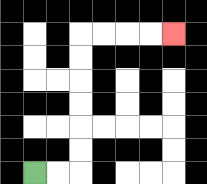{'start': '[1, 7]', 'end': '[7, 1]', 'path_directions': 'R,R,U,U,U,U,U,U,R,R,R,R', 'path_coordinates': '[[1, 7], [2, 7], [3, 7], [3, 6], [3, 5], [3, 4], [3, 3], [3, 2], [3, 1], [4, 1], [5, 1], [6, 1], [7, 1]]'}